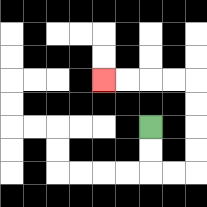{'start': '[6, 5]', 'end': '[4, 3]', 'path_directions': 'D,D,R,R,U,U,U,U,L,L,L,L', 'path_coordinates': '[[6, 5], [6, 6], [6, 7], [7, 7], [8, 7], [8, 6], [8, 5], [8, 4], [8, 3], [7, 3], [6, 3], [5, 3], [4, 3]]'}